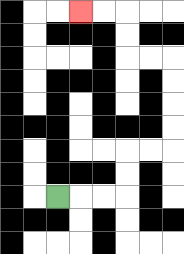{'start': '[2, 8]', 'end': '[3, 0]', 'path_directions': 'R,R,R,U,U,R,R,U,U,U,U,L,L,U,U,L,L', 'path_coordinates': '[[2, 8], [3, 8], [4, 8], [5, 8], [5, 7], [5, 6], [6, 6], [7, 6], [7, 5], [7, 4], [7, 3], [7, 2], [6, 2], [5, 2], [5, 1], [5, 0], [4, 0], [3, 0]]'}